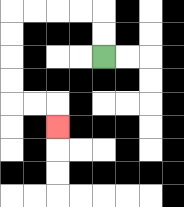{'start': '[4, 2]', 'end': '[2, 5]', 'path_directions': 'U,U,L,L,L,L,D,D,D,D,R,R,D', 'path_coordinates': '[[4, 2], [4, 1], [4, 0], [3, 0], [2, 0], [1, 0], [0, 0], [0, 1], [0, 2], [0, 3], [0, 4], [1, 4], [2, 4], [2, 5]]'}